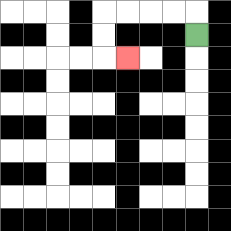{'start': '[8, 1]', 'end': '[5, 2]', 'path_directions': 'U,L,L,L,L,D,D,R', 'path_coordinates': '[[8, 1], [8, 0], [7, 0], [6, 0], [5, 0], [4, 0], [4, 1], [4, 2], [5, 2]]'}